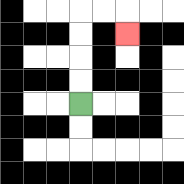{'start': '[3, 4]', 'end': '[5, 1]', 'path_directions': 'U,U,U,U,R,R,D', 'path_coordinates': '[[3, 4], [3, 3], [3, 2], [3, 1], [3, 0], [4, 0], [5, 0], [5, 1]]'}